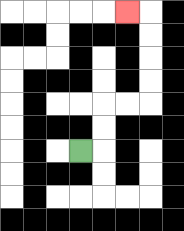{'start': '[3, 6]', 'end': '[5, 0]', 'path_directions': 'R,U,U,R,R,U,U,U,U,L', 'path_coordinates': '[[3, 6], [4, 6], [4, 5], [4, 4], [5, 4], [6, 4], [6, 3], [6, 2], [6, 1], [6, 0], [5, 0]]'}